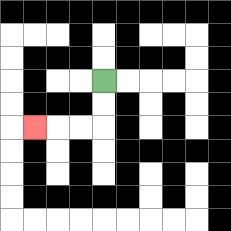{'start': '[4, 3]', 'end': '[1, 5]', 'path_directions': 'D,D,L,L,L', 'path_coordinates': '[[4, 3], [4, 4], [4, 5], [3, 5], [2, 5], [1, 5]]'}